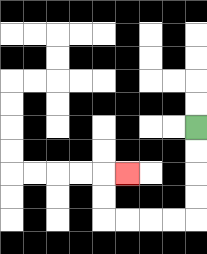{'start': '[8, 5]', 'end': '[5, 7]', 'path_directions': 'D,D,D,D,L,L,L,L,U,U,R', 'path_coordinates': '[[8, 5], [8, 6], [8, 7], [8, 8], [8, 9], [7, 9], [6, 9], [5, 9], [4, 9], [4, 8], [4, 7], [5, 7]]'}